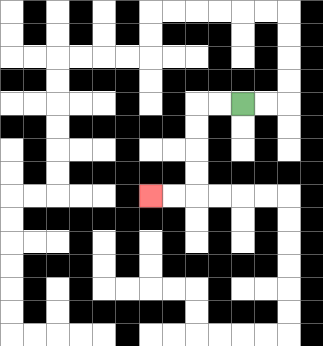{'start': '[10, 4]', 'end': '[6, 8]', 'path_directions': 'L,L,D,D,D,D,L,L', 'path_coordinates': '[[10, 4], [9, 4], [8, 4], [8, 5], [8, 6], [8, 7], [8, 8], [7, 8], [6, 8]]'}